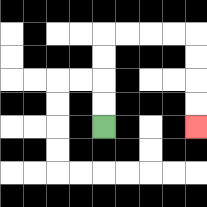{'start': '[4, 5]', 'end': '[8, 5]', 'path_directions': 'U,U,U,U,R,R,R,R,D,D,D,D', 'path_coordinates': '[[4, 5], [4, 4], [4, 3], [4, 2], [4, 1], [5, 1], [6, 1], [7, 1], [8, 1], [8, 2], [8, 3], [8, 4], [8, 5]]'}